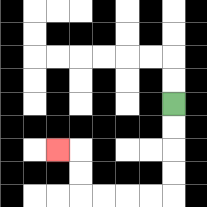{'start': '[7, 4]', 'end': '[2, 6]', 'path_directions': 'D,D,D,D,L,L,L,L,U,U,L', 'path_coordinates': '[[7, 4], [7, 5], [7, 6], [7, 7], [7, 8], [6, 8], [5, 8], [4, 8], [3, 8], [3, 7], [3, 6], [2, 6]]'}